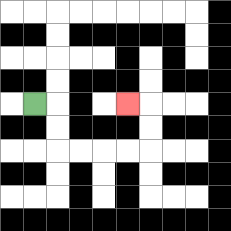{'start': '[1, 4]', 'end': '[5, 4]', 'path_directions': 'R,D,D,R,R,R,R,U,U,L', 'path_coordinates': '[[1, 4], [2, 4], [2, 5], [2, 6], [3, 6], [4, 6], [5, 6], [6, 6], [6, 5], [6, 4], [5, 4]]'}